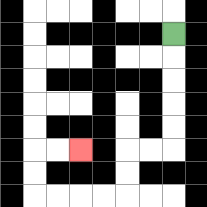{'start': '[7, 1]', 'end': '[3, 6]', 'path_directions': 'D,D,D,D,D,L,L,D,D,L,L,L,L,U,U,R,R', 'path_coordinates': '[[7, 1], [7, 2], [7, 3], [7, 4], [7, 5], [7, 6], [6, 6], [5, 6], [5, 7], [5, 8], [4, 8], [3, 8], [2, 8], [1, 8], [1, 7], [1, 6], [2, 6], [3, 6]]'}